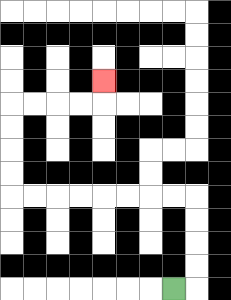{'start': '[7, 12]', 'end': '[4, 3]', 'path_directions': 'R,U,U,U,U,L,L,L,L,L,L,L,L,U,U,U,U,R,R,R,R,U', 'path_coordinates': '[[7, 12], [8, 12], [8, 11], [8, 10], [8, 9], [8, 8], [7, 8], [6, 8], [5, 8], [4, 8], [3, 8], [2, 8], [1, 8], [0, 8], [0, 7], [0, 6], [0, 5], [0, 4], [1, 4], [2, 4], [3, 4], [4, 4], [4, 3]]'}